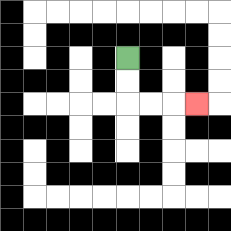{'start': '[5, 2]', 'end': '[8, 4]', 'path_directions': 'D,D,R,R,R', 'path_coordinates': '[[5, 2], [5, 3], [5, 4], [6, 4], [7, 4], [8, 4]]'}